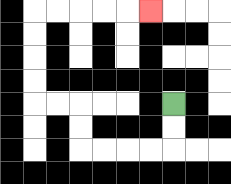{'start': '[7, 4]', 'end': '[6, 0]', 'path_directions': 'D,D,L,L,L,L,U,U,L,L,U,U,U,U,R,R,R,R,R', 'path_coordinates': '[[7, 4], [7, 5], [7, 6], [6, 6], [5, 6], [4, 6], [3, 6], [3, 5], [3, 4], [2, 4], [1, 4], [1, 3], [1, 2], [1, 1], [1, 0], [2, 0], [3, 0], [4, 0], [5, 0], [6, 0]]'}